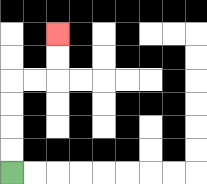{'start': '[0, 7]', 'end': '[2, 1]', 'path_directions': 'U,U,U,U,R,R,U,U', 'path_coordinates': '[[0, 7], [0, 6], [0, 5], [0, 4], [0, 3], [1, 3], [2, 3], [2, 2], [2, 1]]'}